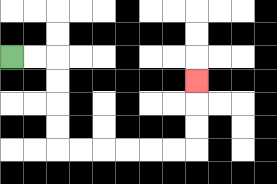{'start': '[0, 2]', 'end': '[8, 3]', 'path_directions': 'R,R,D,D,D,D,R,R,R,R,R,R,U,U,U', 'path_coordinates': '[[0, 2], [1, 2], [2, 2], [2, 3], [2, 4], [2, 5], [2, 6], [3, 6], [4, 6], [5, 6], [6, 6], [7, 6], [8, 6], [8, 5], [8, 4], [8, 3]]'}